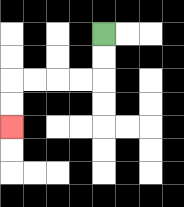{'start': '[4, 1]', 'end': '[0, 5]', 'path_directions': 'D,D,L,L,L,L,D,D', 'path_coordinates': '[[4, 1], [4, 2], [4, 3], [3, 3], [2, 3], [1, 3], [0, 3], [0, 4], [0, 5]]'}